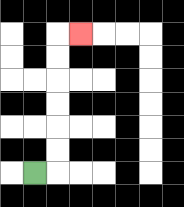{'start': '[1, 7]', 'end': '[3, 1]', 'path_directions': 'R,U,U,U,U,U,U,R', 'path_coordinates': '[[1, 7], [2, 7], [2, 6], [2, 5], [2, 4], [2, 3], [2, 2], [2, 1], [3, 1]]'}